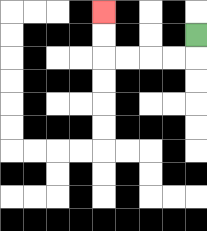{'start': '[8, 1]', 'end': '[4, 0]', 'path_directions': 'D,L,L,L,L,U,U', 'path_coordinates': '[[8, 1], [8, 2], [7, 2], [6, 2], [5, 2], [4, 2], [4, 1], [4, 0]]'}